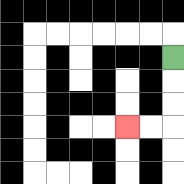{'start': '[7, 2]', 'end': '[5, 5]', 'path_directions': 'D,D,D,L,L', 'path_coordinates': '[[7, 2], [7, 3], [7, 4], [7, 5], [6, 5], [5, 5]]'}